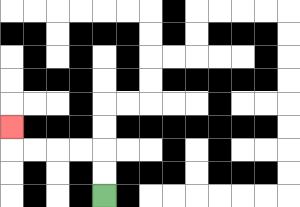{'start': '[4, 8]', 'end': '[0, 5]', 'path_directions': 'U,U,L,L,L,L,U', 'path_coordinates': '[[4, 8], [4, 7], [4, 6], [3, 6], [2, 6], [1, 6], [0, 6], [0, 5]]'}